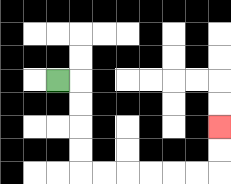{'start': '[2, 3]', 'end': '[9, 5]', 'path_directions': 'R,D,D,D,D,R,R,R,R,R,R,U,U', 'path_coordinates': '[[2, 3], [3, 3], [3, 4], [3, 5], [3, 6], [3, 7], [4, 7], [5, 7], [6, 7], [7, 7], [8, 7], [9, 7], [9, 6], [9, 5]]'}